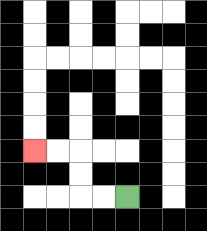{'start': '[5, 8]', 'end': '[1, 6]', 'path_directions': 'L,L,U,U,L,L', 'path_coordinates': '[[5, 8], [4, 8], [3, 8], [3, 7], [3, 6], [2, 6], [1, 6]]'}